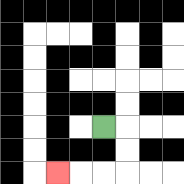{'start': '[4, 5]', 'end': '[2, 7]', 'path_directions': 'R,D,D,L,L,L', 'path_coordinates': '[[4, 5], [5, 5], [5, 6], [5, 7], [4, 7], [3, 7], [2, 7]]'}